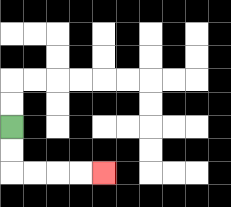{'start': '[0, 5]', 'end': '[4, 7]', 'path_directions': 'D,D,R,R,R,R', 'path_coordinates': '[[0, 5], [0, 6], [0, 7], [1, 7], [2, 7], [3, 7], [4, 7]]'}